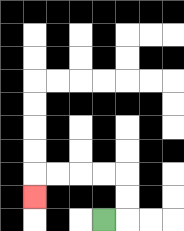{'start': '[4, 9]', 'end': '[1, 8]', 'path_directions': 'R,U,U,L,L,L,L,D', 'path_coordinates': '[[4, 9], [5, 9], [5, 8], [5, 7], [4, 7], [3, 7], [2, 7], [1, 7], [1, 8]]'}